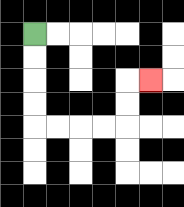{'start': '[1, 1]', 'end': '[6, 3]', 'path_directions': 'D,D,D,D,R,R,R,R,U,U,R', 'path_coordinates': '[[1, 1], [1, 2], [1, 3], [1, 4], [1, 5], [2, 5], [3, 5], [4, 5], [5, 5], [5, 4], [5, 3], [6, 3]]'}